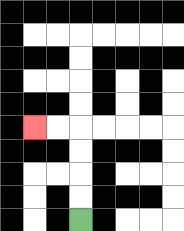{'start': '[3, 9]', 'end': '[1, 5]', 'path_directions': 'U,U,U,U,L,L', 'path_coordinates': '[[3, 9], [3, 8], [3, 7], [3, 6], [3, 5], [2, 5], [1, 5]]'}